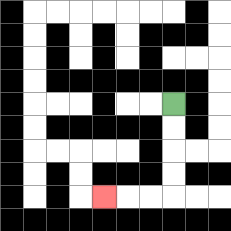{'start': '[7, 4]', 'end': '[4, 8]', 'path_directions': 'D,D,D,D,L,L,L', 'path_coordinates': '[[7, 4], [7, 5], [7, 6], [7, 7], [7, 8], [6, 8], [5, 8], [4, 8]]'}